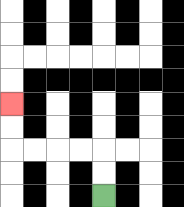{'start': '[4, 8]', 'end': '[0, 4]', 'path_directions': 'U,U,L,L,L,L,U,U', 'path_coordinates': '[[4, 8], [4, 7], [4, 6], [3, 6], [2, 6], [1, 6], [0, 6], [0, 5], [0, 4]]'}